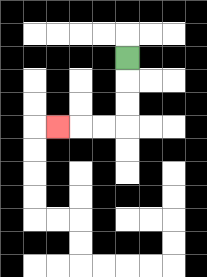{'start': '[5, 2]', 'end': '[2, 5]', 'path_directions': 'D,D,D,L,L,L', 'path_coordinates': '[[5, 2], [5, 3], [5, 4], [5, 5], [4, 5], [3, 5], [2, 5]]'}